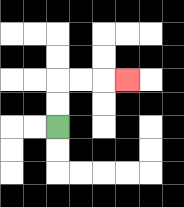{'start': '[2, 5]', 'end': '[5, 3]', 'path_directions': 'U,U,R,R,R', 'path_coordinates': '[[2, 5], [2, 4], [2, 3], [3, 3], [4, 3], [5, 3]]'}